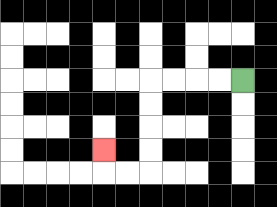{'start': '[10, 3]', 'end': '[4, 6]', 'path_directions': 'L,L,L,L,D,D,D,D,L,L,U', 'path_coordinates': '[[10, 3], [9, 3], [8, 3], [7, 3], [6, 3], [6, 4], [6, 5], [6, 6], [6, 7], [5, 7], [4, 7], [4, 6]]'}